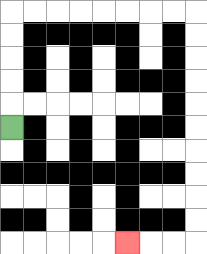{'start': '[0, 5]', 'end': '[5, 10]', 'path_directions': 'U,U,U,U,U,R,R,R,R,R,R,R,R,D,D,D,D,D,D,D,D,D,D,L,L,L', 'path_coordinates': '[[0, 5], [0, 4], [0, 3], [0, 2], [0, 1], [0, 0], [1, 0], [2, 0], [3, 0], [4, 0], [5, 0], [6, 0], [7, 0], [8, 0], [8, 1], [8, 2], [8, 3], [8, 4], [8, 5], [8, 6], [8, 7], [8, 8], [8, 9], [8, 10], [7, 10], [6, 10], [5, 10]]'}